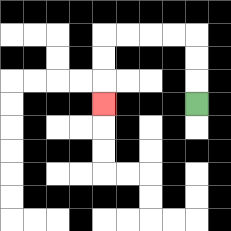{'start': '[8, 4]', 'end': '[4, 4]', 'path_directions': 'U,U,U,L,L,L,L,D,D,D', 'path_coordinates': '[[8, 4], [8, 3], [8, 2], [8, 1], [7, 1], [6, 1], [5, 1], [4, 1], [4, 2], [4, 3], [4, 4]]'}